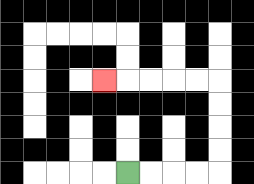{'start': '[5, 7]', 'end': '[4, 3]', 'path_directions': 'R,R,R,R,U,U,U,U,L,L,L,L,L', 'path_coordinates': '[[5, 7], [6, 7], [7, 7], [8, 7], [9, 7], [9, 6], [9, 5], [9, 4], [9, 3], [8, 3], [7, 3], [6, 3], [5, 3], [4, 3]]'}